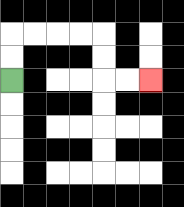{'start': '[0, 3]', 'end': '[6, 3]', 'path_directions': 'U,U,R,R,R,R,D,D,R,R', 'path_coordinates': '[[0, 3], [0, 2], [0, 1], [1, 1], [2, 1], [3, 1], [4, 1], [4, 2], [4, 3], [5, 3], [6, 3]]'}